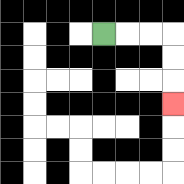{'start': '[4, 1]', 'end': '[7, 4]', 'path_directions': 'R,R,R,D,D,D', 'path_coordinates': '[[4, 1], [5, 1], [6, 1], [7, 1], [7, 2], [7, 3], [7, 4]]'}